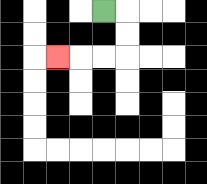{'start': '[4, 0]', 'end': '[2, 2]', 'path_directions': 'R,D,D,L,L,L', 'path_coordinates': '[[4, 0], [5, 0], [5, 1], [5, 2], [4, 2], [3, 2], [2, 2]]'}